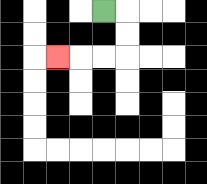{'start': '[4, 0]', 'end': '[2, 2]', 'path_directions': 'R,D,D,L,L,L', 'path_coordinates': '[[4, 0], [5, 0], [5, 1], [5, 2], [4, 2], [3, 2], [2, 2]]'}